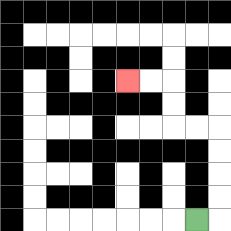{'start': '[8, 9]', 'end': '[5, 3]', 'path_directions': 'R,U,U,U,U,L,L,U,U,L,L', 'path_coordinates': '[[8, 9], [9, 9], [9, 8], [9, 7], [9, 6], [9, 5], [8, 5], [7, 5], [7, 4], [7, 3], [6, 3], [5, 3]]'}